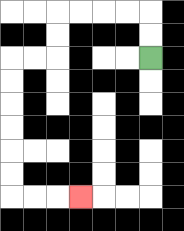{'start': '[6, 2]', 'end': '[3, 8]', 'path_directions': 'U,U,L,L,L,L,D,D,L,L,D,D,D,D,D,D,R,R,R', 'path_coordinates': '[[6, 2], [6, 1], [6, 0], [5, 0], [4, 0], [3, 0], [2, 0], [2, 1], [2, 2], [1, 2], [0, 2], [0, 3], [0, 4], [0, 5], [0, 6], [0, 7], [0, 8], [1, 8], [2, 8], [3, 8]]'}